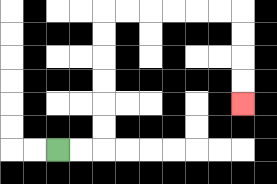{'start': '[2, 6]', 'end': '[10, 4]', 'path_directions': 'R,R,U,U,U,U,U,U,R,R,R,R,R,R,D,D,D,D', 'path_coordinates': '[[2, 6], [3, 6], [4, 6], [4, 5], [4, 4], [4, 3], [4, 2], [4, 1], [4, 0], [5, 0], [6, 0], [7, 0], [8, 0], [9, 0], [10, 0], [10, 1], [10, 2], [10, 3], [10, 4]]'}